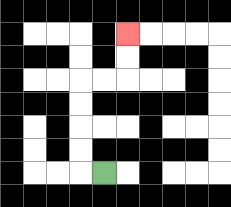{'start': '[4, 7]', 'end': '[5, 1]', 'path_directions': 'L,U,U,U,U,R,R,U,U', 'path_coordinates': '[[4, 7], [3, 7], [3, 6], [3, 5], [3, 4], [3, 3], [4, 3], [5, 3], [5, 2], [5, 1]]'}